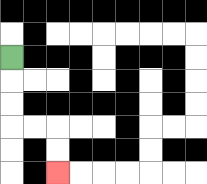{'start': '[0, 2]', 'end': '[2, 7]', 'path_directions': 'D,D,D,R,R,D,D', 'path_coordinates': '[[0, 2], [0, 3], [0, 4], [0, 5], [1, 5], [2, 5], [2, 6], [2, 7]]'}